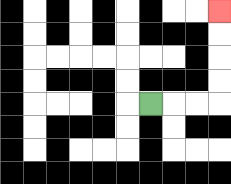{'start': '[6, 4]', 'end': '[9, 0]', 'path_directions': 'R,R,R,U,U,U,U', 'path_coordinates': '[[6, 4], [7, 4], [8, 4], [9, 4], [9, 3], [9, 2], [9, 1], [9, 0]]'}